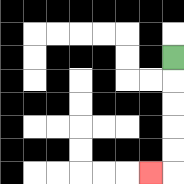{'start': '[7, 2]', 'end': '[6, 7]', 'path_directions': 'D,D,D,D,D,L', 'path_coordinates': '[[7, 2], [7, 3], [7, 4], [7, 5], [7, 6], [7, 7], [6, 7]]'}